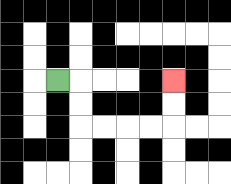{'start': '[2, 3]', 'end': '[7, 3]', 'path_directions': 'R,D,D,R,R,R,R,U,U', 'path_coordinates': '[[2, 3], [3, 3], [3, 4], [3, 5], [4, 5], [5, 5], [6, 5], [7, 5], [7, 4], [7, 3]]'}